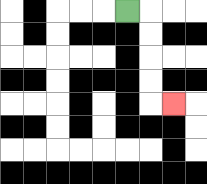{'start': '[5, 0]', 'end': '[7, 4]', 'path_directions': 'R,D,D,D,D,R', 'path_coordinates': '[[5, 0], [6, 0], [6, 1], [6, 2], [6, 3], [6, 4], [7, 4]]'}